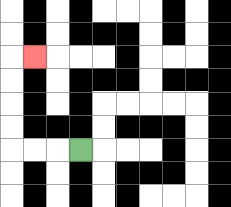{'start': '[3, 6]', 'end': '[1, 2]', 'path_directions': 'L,L,L,U,U,U,U,R', 'path_coordinates': '[[3, 6], [2, 6], [1, 6], [0, 6], [0, 5], [0, 4], [0, 3], [0, 2], [1, 2]]'}